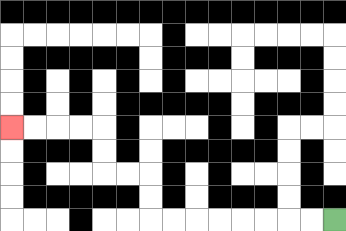{'start': '[14, 9]', 'end': '[0, 5]', 'path_directions': 'L,L,L,L,L,L,L,L,U,U,L,L,U,U,L,L,L,L', 'path_coordinates': '[[14, 9], [13, 9], [12, 9], [11, 9], [10, 9], [9, 9], [8, 9], [7, 9], [6, 9], [6, 8], [6, 7], [5, 7], [4, 7], [4, 6], [4, 5], [3, 5], [2, 5], [1, 5], [0, 5]]'}